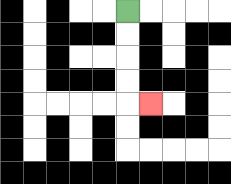{'start': '[5, 0]', 'end': '[6, 4]', 'path_directions': 'D,D,D,D,R', 'path_coordinates': '[[5, 0], [5, 1], [5, 2], [5, 3], [5, 4], [6, 4]]'}